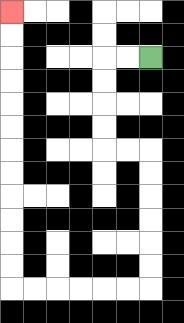{'start': '[6, 2]', 'end': '[0, 0]', 'path_directions': 'L,L,D,D,D,D,R,R,D,D,D,D,D,D,L,L,L,L,L,L,U,U,U,U,U,U,U,U,U,U,U,U', 'path_coordinates': '[[6, 2], [5, 2], [4, 2], [4, 3], [4, 4], [4, 5], [4, 6], [5, 6], [6, 6], [6, 7], [6, 8], [6, 9], [6, 10], [6, 11], [6, 12], [5, 12], [4, 12], [3, 12], [2, 12], [1, 12], [0, 12], [0, 11], [0, 10], [0, 9], [0, 8], [0, 7], [0, 6], [0, 5], [0, 4], [0, 3], [0, 2], [0, 1], [0, 0]]'}